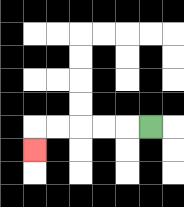{'start': '[6, 5]', 'end': '[1, 6]', 'path_directions': 'L,L,L,L,L,D', 'path_coordinates': '[[6, 5], [5, 5], [4, 5], [3, 5], [2, 5], [1, 5], [1, 6]]'}